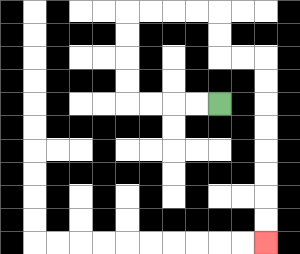{'start': '[9, 4]', 'end': '[11, 10]', 'path_directions': 'L,L,L,L,U,U,U,U,R,R,R,R,D,D,R,R,D,D,D,D,D,D,D,D', 'path_coordinates': '[[9, 4], [8, 4], [7, 4], [6, 4], [5, 4], [5, 3], [5, 2], [5, 1], [5, 0], [6, 0], [7, 0], [8, 0], [9, 0], [9, 1], [9, 2], [10, 2], [11, 2], [11, 3], [11, 4], [11, 5], [11, 6], [11, 7], [11, 8], [11, 9], [11, 10]]'}